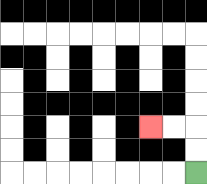{'start': '[8, 7]', 'end': '[6, 5]', 'path_directions': 'U,U,L,L', 'path_coordinates': '[[8, 7], [8, 6], [8, 5], [7, 5], [6, 5]]'}